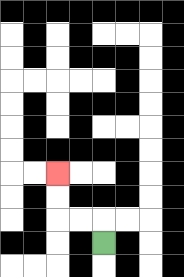{'start': '[4, 10]', 'end': '[2, 7]', 'path_directions': 'U,L,L,U,U', 'path_coordinates': '[[4, 10], [4, 9], [3, 9], [2, 9], [2, 8], [2, 7]]'}